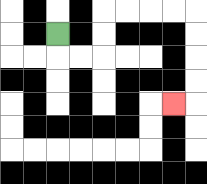{'start': '[2, 1]', 'end': '[7, 4]', 'path_directions': 'D,R,R,U,U,R,R,R,R,D,D,D,D,L', 'path_coordinates': '[[2, 1], [2, 2], [3, 2], [4, 2], [4, 1], [4, 0], [5, 0], [6, 0], [7, 0], [8, 0], [8, 1], [8, 2], [8, 3], [8, 4], [7, 4]]'}